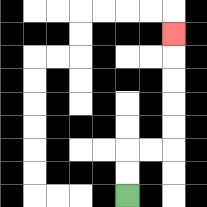{'start': '[5, 8]', 'end': '[7, 1]', 'path_directions': 'U,U,R,R,U,U,U,U,U', 'path_coordinates': '[[5, 8], [5, 7], [5, 6], [6, 6], [7, 6], [7, 5], [7, 4], [7, 3], [7, 2], [7, 1]]'}